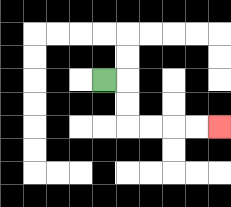{'start': '[4, 3]', 'end': '[9, 5]', 'path_directions': 'R,D,D,R,R,R,R', 'path_coordinates': '[[4, 3], [5, 3], [5, 4], [5, 5], [6, 5], [7, 5], [8, 5], [9, 5]]'}